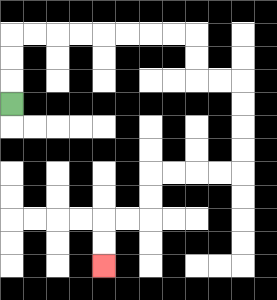{'start': '[0, 4]', 'end': '[4, 11]', 'path_directions': 'U,U,U,R,R,R,R,R,R,R,R,D,D,R,R,D,D,D,D,L,L,L,L,D,D,L,L,D,D', 'path_coordinates': '[[0, 4], [0, 3], [0, 2], [0, 1], [1, 1], [2, 1], [3, 1], [4, 1], [5, 1], [6, 1], [7, 1], [8, 1], [8, 2], [8, 3], [9, 3], [10, 3], [10, 4], [10, 5], [10, 6], [10, 7], [9, 7], [8, 7], [7, 7], [6, 7], [6, 8], [6, 9], [5, 9], [4, 9], [4, 10], [4, 11]]'}